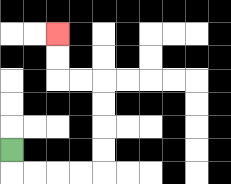{'start': '[0, 6]', 'end': '[2, 1]', 'path_directions': 'D,R,R,R,R,U,U,U,U,L,L,U,U', 'path_coordinates': '[[0, 6], [0, 7], [1, 7], [2, 7], [3, 7], [4, 7], [4, 6], [4, 5], [4, 4], [4, 3], [3, 3], [2, 3], [2, 2], [2, 1]]'}